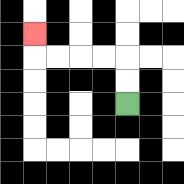{'start': '[5, 4]', 'end': '[1, 1]', 'path_directions': 'U,U,L,L,L,L,U', 'path_coordinates': '[[5, 4], [5, 3], [5, 2], [4, 2], [3, 2], [2, 2], [1, 2], [1, 1]]'}